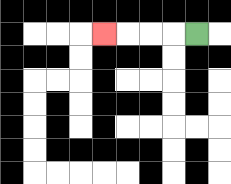{'start': '[8, 1]', 'end': '[4, 1]', 'path_directions': 'L,L,L,L', 'path_coordinates': '[[8, 1], [7, 1], [6, 1], [5, 1], [4, 1]]'}